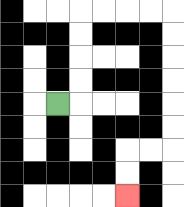{'start': '[2, 4]', 'end': '[5, 8]', 'path_directions': 'R,U,U,U,U,R,R,R,R,D,D,D,D,D,D,L,L,D,D', 'path_coordinates': '[[2, 4], [3, 4], [3, 3], [3, 2], [3, 1], [3, 0], [4, 0], [5, 0], [6, 0], [7, 0], [7, 1], [7, 2], [7, 3], [7, 4], [7, 5], [7, 6], [6, 6], [5, 6], [5, 7], [5, 8]]'}